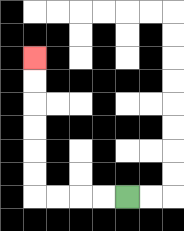{'start': '[5, 8]', 'end': '[1, 2]', 'path_directions': 'L,L,L,L,U,U,U,U,U,U', 'path_coordinates': '[[5, 8], [4, 8], [3, 8], [2, 8], [1, 8], [1, 7], [1, 6], [1, 5], [1, 4], [1, 3], [1, 2]]'}